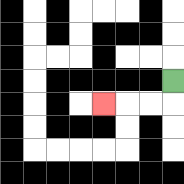{'start': '[7, 3]', 'end': '[4, 4]', 'path_directions': 'D,L,L,L', 'path_coordinates': '[[7, 3], [7, 4], [6, 4], [5, 4], [4, 4]]'}